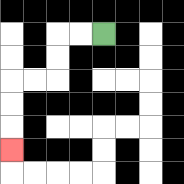{'start': '[4, 1]', 'end': '[0, 6]', 'path_directions': 'L,L,D,D,L,L,D,D,D', 'path_coordinates': '[[4, 1], [3, 1], [2, 1], [2, 2], [2, 3], [1, 3], [0, 3], [0, 4], [0, 5], [0, 6]]'}